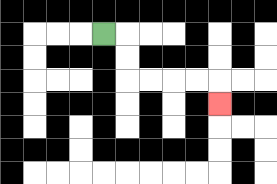{'start': '[4, 1]', 'end': '[9, 4]', 'path_directions': 'R,D,D,R,R,R,R,D', 'path_coordinates': '[[4, 1], [5, 1], [5, 2], [5, 3], [6, 3], [7, 3], [8, 3], [9, 3], [9, 4]]'}